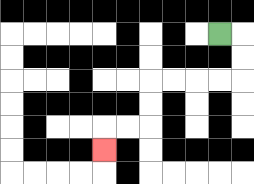{'start': '[9, 1]', 'end': '[4, 6]', 'path_directions': 'R,D,D,L,L,L,L,D,D,L,L,D', 'path_coordinates': '[[9, 1], [10, 1], [10, 2], [10, 3], [9, 3], [8, 3], [7, 3], [6, 3], [6, 4], [6, 5], [5, 5], [4, 5], [4, 6]]'}